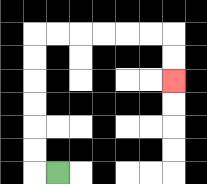{'start': '[2, 7]', 'end': '[7, 3]', 'path_directions': 'L,U,U,U,U,U,U,R,R,R,R,R,R,D,D', 'path_coordinates': '[[2, 7], [1, 7], [1, 6], [1, 5], [1, 4], [1, 3], [1, 2], [1, 1], [2, 1], [3, 1], [4, 1], [5, 1], [6, 1], [7, 1], [7, 2], [7, 3]]'}